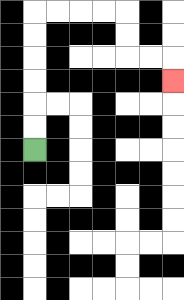{'start': '[1, 6]', 'end': '[7, 3]', 'path_directions': 'U,U,U,U,U,U,R,R,R,R,D,D,R,R,D', 'path_coordinates': '[[1, 6], [1, 5], [1, 4], [1, 3], [1, 2], [1, 1], [1, 0], [2, 0], [3, 0], [4, 0], [5, 0], [5, 1], [5, 2], [6, 2], [7, 2], [7, 3]]'}